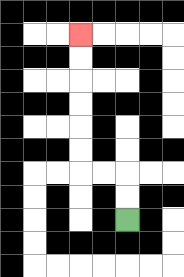{'start': '[5, 9]', 'end': '[3, 1]', 'path_directions': 'U,U,L,L,U,U,U,U,U,U', 'path_coordinates': '[[5, 9], [5, 8], [5, 7], [4, 7], [3, 7], [3, 6], [3, 5], [3, 4], [3, 3], [3, 2], [3, 1]]'}